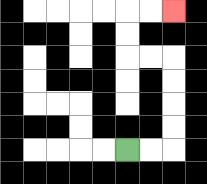{'start': '[5, 6]', 'end': '[7, 0]', 'path_directions': 'R,R,U,U,U,U,L,L,U,U,R,R', 'path_coordinates': '[[5, 6], [6, 6], [7, 6], [7, 5], [7, 4], [7, 3], [7, 2], [6, 2], [5, 2], [5, 1], [5, 0], [6, 0], [7, 0]]'}